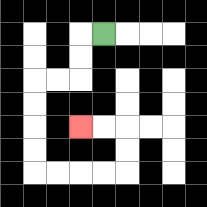{'start': '[4, 1]', 'end': '[3, 5]', 'path_directions': 'L,D,D,L,L,D,D,D,D,R,R,R,R,U,U,L,L', 'path_coordinates': '[[4, 1], [3, 1], [3, 2], [3, 3], [2, 3], [1, 3], [1, 4], [1, 5], [1, 6], [1, 7], [2, 7], [3, 7], [4, 7], [5, 7], [5, 6], [5, 5], [4, 5], [3, 5]]'}